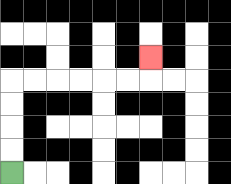{'start': '[0, 7]', 'end': '[6, 2]', 'path_directions': 'U,U,U,U,R,R,R,R,R,R,U', 'path_coordinates': '[[0, 7], [0, 6], [0, 5], [0, 4], [0, 3], [1, 3], [2, 3], [3, 3], [4, 3], [5, 3], [6, 3], [6, 2]]'}